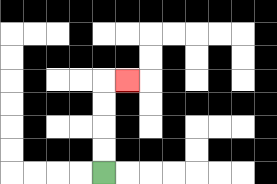{'start': '[4, 7]', 'end': '[5, 3]', 'path_directions': 'U,U,U,U,R', 'path_coordinates': '[[4, 7], [4, 6], [4, 5], [4, 4], [4, 3], [5, 3]]'}